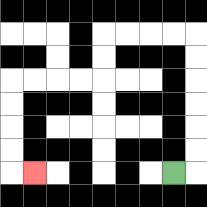{'start': '[7, 7]', 'end': '[1, 7]', 'path_directions': 'R,U,U,U,U,U,U,L,L,L,L,D,D,L,L,L,L,D,D,D,D,R', 'path_coordinates': '[[7, 7], [8, 7], [8, 6], [8, 5], [8, 4], [8, 3], [8, 2], [8, 1], [7, 1], [6, 1], [5, 1], [4, 1], [4, 2], [4, 3], [3, 3], [2, 3], [1, 3], [0, 3], [0, 4], [0, 5], [0, 6], [0, 7], [1, 7]]'}